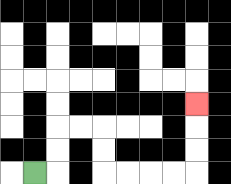{'start': '[1, 7]', 'end': '[8, 4]', 'path_directions': 'R,U,U,R,R,D,D,R,R,R,R,U,U,U', 'path_coordinates': '[[1, 7], [2, 7], [2, 6], [2, 5], [3, 5], [4, 5], [4, 6], [4, 7], [5, 7], [6, 7], [7, 7], [8, 7], [8, 6], [8, 5], [8, 4]]'}